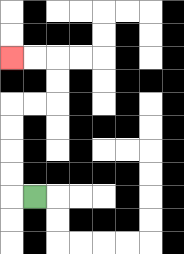{'start': '[1, 8]', 'end': '[0, 2]', 'path_directions': 'L,U,U,U,U,R,R,U,U,L,L', 'path_coordinates': '[[1, 8], [0, 8], [0, 7], [0, 6], [0, 5], [0, 4], [1, 4], [2, 4], [2, 3], [2, 2], [1, 2], [0, 2]]'}